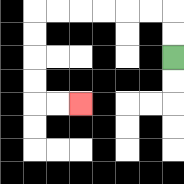{'start': '[7, 2]', 'end': '[3, 4]', 'path_directions': 'U,U,L,L,L,L,L,L,D,D,D,D,R,R', 'path_coordinates': '[[7, 2], [7, 1], [7, 0], [6, 0], [5, 0], [4, 0], [3, 0], [2, 0], [1, 0], [1, 1], [1, 2], [1, 3], [1, 4], [2, 4], [3, 4]]'}